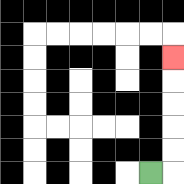{'start': '[6, 7]', 'end': '[7, 2]', 'path_directions': 'R,U,U,U,U,U', 'path_coordinates': '[[6, 7], [7, 7], [7, 6], [7, 5], [7, 4], [7, 3], [7, 2]]'}